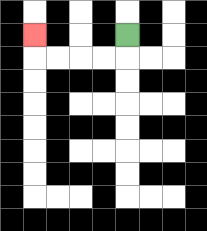{'start': '[5, 1]', 'end': '[1, 1]', 'path_directions': 'D,L,L,L,L,U', 'path_coordinates': '[[5, 1], [5, 2], [4, 2], [3, 2], [2, 2], [1, 2], [1, 1]]'}